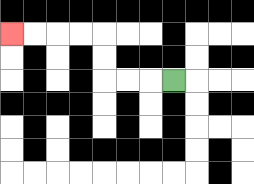{'start': '[7, 3]', 'end': '[0, 1]', 'path_directions': 'L,L,L,U,U,L,L,L,L', 'path_coordinates': '[[7, 3], [6, 3], [5, 3], [4, 3], [4, 2], [4, 1], [3, 1], [2, 1], [1, 1], [0, 1]]'}